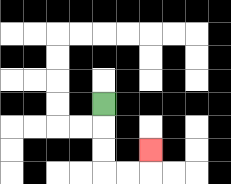{'start': '[4, 4]', 'end': '[6, 6]', 'path_directions': 'D,D,D,R,R,U', 'path_coordinates': '[[4, 4], [4, 5], [4, 6], [4, 7], [5, 7], [6, 7], [6, 6]]'}